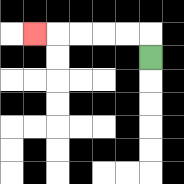{'start': '[6, 2]', 'end': '[1, 1]', 'path_directions': 'U,L,L,L,L,L', 'path_coordinates': '[[6, 2], [6, 1], [5, 1], [4, 1], [3, 1], [2, 1], [1, 1]]'}